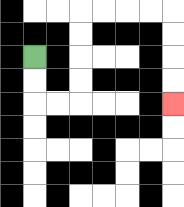{'start': '[1, 2]', 'end': '[7, 4]', 'path_directions': 'D,D,R,R,U,U,U,U,R,R,R,R,D,D,D,D', 'path_coordinates': '[[1, 2], [1, 3], [1, 4], [2, 4], [3, 4], [3, 3], [3, 2], [3, 1], [3, 0], [4, 0], [5, 0], [6, 0], [7, 0], [7, 1], [7, 2], [7, 3], [7, 4]]'}